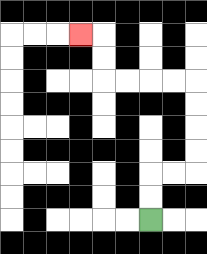{'start': '[6, 9]', 'end': '[3, 1]', 'path_directions': 'U,U,R,R,U,U,U,U,L,L,L,L,U,U,L', 'path_coordinates': '[[6, 9], [6, 8], [6, 7], [7, 7], [8, 7], [8, 6], [8, 5], [8, 4], [8, 3], [7, 3], [6, 3], [5, 3], [4, 3], [4, 2], [4, 1], [3, 1]]'}